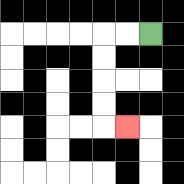{'start': '[6, 1]', 'end': '[5, 5]', 'path_directions': 'L,L,D,D,D,D,R', 'path_coordinates': '[[6, 1], [5, 1], [4, 1], [4, 2], [4, 3], [4, 4], [4, 5], [5, 5]]'}